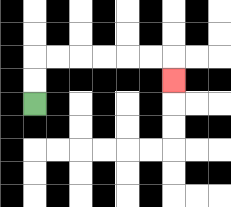{'start': '[1, 4]', 'end': '[7, 3]', 'path_directions': 'U,U,R,R,R,R,R,R,D', 'path_coordinates': '[[1, 4], [1, 3], [1, 2], [2, 2], [3, 2], [4, 2], [5, 2], [6, 2], [7, 2], [7, 3]]'}